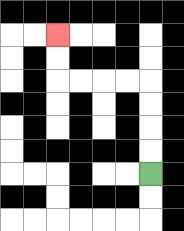{'start': '[6, 7]', 'end': '[2, 1]', 'path_directions': 'U,U,U,U,L,L,L,L,U,U', 'path_coordinates': '[[6, 7], [6, 6], [6, 5], [6, 4], [6, 3], [5, 3], [4, 3], [3, 3], [2, 3], [2, 2], [2, 1]]'}